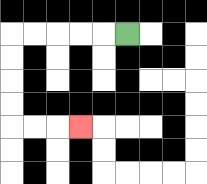{'start': '[5, 1]', 'end': '[3, 5]', 'path_directions': 'L,L,L,L,L,D,D,D,D,R,R,R', 'path_coordinates': '[[5, 1], [4, 1], [3, 1], [2, 1], [1, 1], [0, 1], [0, 2], [0, 3], [0, 4], [0, 5], [1, 5], [2, 5], [3, 5]]'}